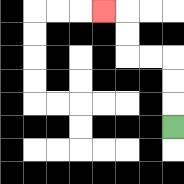{'start': '[7, 5]', 'end': '[4, 0]', 'path_directions': 'U,U,U,L,L,U,U,L', 'path_coordinates': '[[7, 5], [7, 4], [7, 3], [7, 2], [6, 2], [5, 2], [5, 1], [5, 0], [4, 0]]'}